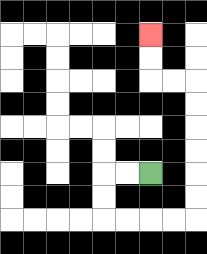{'start': '[6, 7]', 'end': '[6, 1]', 'path_directions': 'L,L,D,D,R,R,R,R,U,U,U,U,U,U,L,L,U,U', 'path_coordinates': '[[6, 7], [5, 7], [4, 7], [4, 8], [4, 9], [5, 9], [6, 9], [7, 9], [8, 9], [8, 8], [8, 7], [8, 6], [8, 5], [8, 4], [8, 3], [7, 3], [6, 3], [6, 2], [6, 1]]'}